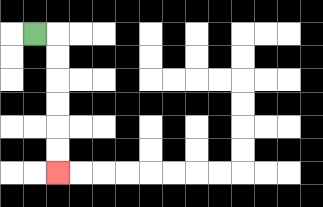{'start': '[1, 1]', 'end': '[2, 7]', 'path_directions': 'R,D,D,D,D,D,D', 'path_coordinates': '[[1, 1], [2, 1], [2, 2], [2, 3], [2, 4], [2, 5], [2, 6], [2, 7]]'}